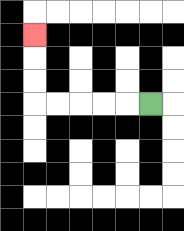{'start': '[6, 4]', 'end': '[1, 1]', 'path_directions': 'L,L,L,L,L,U,U,U', 'path_coordinates': '[[6, 4], [5, 4], [4, 4], [3, 4], [2, 4], [1, 4], [1, 3], [1, 2], [1, 1]]'}